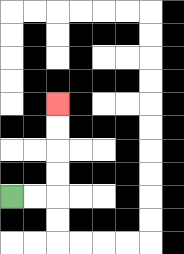{'start': '[0, 8]', 'end': '[2, 4]', 'path_directions': 'R,R,U,U,U,U', 'path_coordinates': '[[0, 8], [1, 8], [2, 8], [2, 7], [2, 6], [2, 5], [2, 4]]'}